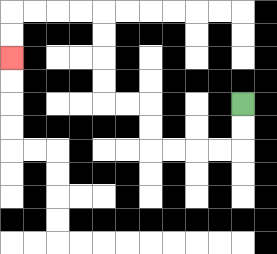{'start': '[10, 4]', 'end': '[0, 2]', 'path_directions': 'D,D,L,L,L,L,U,U,L,L,U,U,U,U,L,L,L,L,D,D', 'path_coordinates': '[[10, 4], [10, 5], [10, 6], [9, 6], [8, 6], [7, 6], [6, 6], [6, 5], [6, 4], [5, 4], [4, 4], [4, 3], [4, 2], [4, 1], [4, 0], [3, 0], [2, 0], [1, 0], [0, 0], [0, 1], [0, 2]]'}